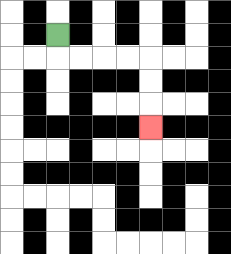{'start': '[2, 1]', 'end': '[6, 5]', 'path_directions': 'D,R,R,R,R,D,D,D', 'path_coordinates': '[[2, 1], [2, 2], [3, 2], [4, 2], [5, 2], [6, 2], [6, 3], [6, 4], [6, 5]]'}